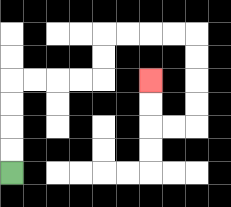{'start': '[0, 7]', 'end': '[6, 3]', 'path_directions': 'U,U,U,U,R,R,R,R,U,U,R,R,R,R,D,D,D,D,L,L,U,U', 'path_coordinates': '[[0, 7], [0, 6], [0, 5], [0, 4], [0, 3], [1, 3], [2, 3], [3, 3], [4, 3], [4, 2], [4, 1], [5, 1], [6, 1], [7, 1], [8, 1], [8, 2], [8, 3], [8, 4], [8, 5], [7, 5], [6, 5], [6, 4], [6, 3]]'}